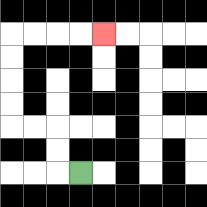{'start': '[3, 7]', 'end': '[4, 1]', 'path_directions': 'L,U,U,L,L,U,U,U,U,R,R,R,R', 'path_coordinates': '[[3, 7], [2, 7], [2, 6], [2, 5], [1, 5], [0, 5], [0, 4], [0, 3], [0, 2], [0, 1], [1, 1], [2, 1], [3, 1], [4, 1]]'}